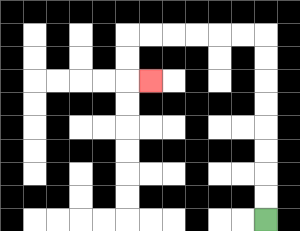{'start': '[11, 9]', 'end': '[6, 3]', 'path_directions': 'U,U,U,U,U,U,U,U,L,L,L,L,L,L,D,D,R', 'path_coordinates': '[[11, 9], [11, 8], [11, 7], [11, 6], [11, 5], [11, 4], [11, 3], [11, 2], [11, 1], [10, 1], [9, 1], [8, 1], [7, 1], [6, 1], [5, 1], [5, 2], [5, 3], [6, 3]]'}